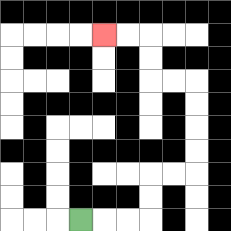{'start': '[3, 9]', 'end': '[4, 1]', 'path_directions': 'R,R,R,U,U,R,R,U,U,U,U,L,L,U,U,L,L', 'path_coordinates': '[[3, 9], [4, 9], [5, 9], [6, 9], [6, 8], [6, 7], [7, 7], [8, 7], [8, 6], [8, 5], [8, 4], [8, 3], [7, 3], [6, 3], [6, 2], [6, 1], [5, 1], [4, 1]]'}